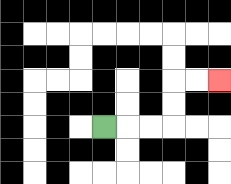{'start': '[4, 5]', 'end': '[9, 3]', 'path_directions': 'R,R,R,U,U,R,R', 'path_coordinates': '[[4, 5], [5, 5], [6, 5], [7, 5], [7, 4], [7, 3], [8, 3], [9, 3]]'}